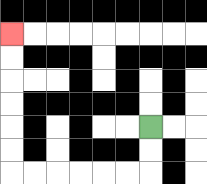{'start': '[6, 5]', 'end': '[0, 1]', 'path_directions': 'D,D,L,L,L,L,L,L,U,U,U,U,U,U', 'path_coordinates': '[[6, 5], [6, 6], [6, 7], [5, 7], [4, 7], [3, 7], [2, 7], [1, 7], [0, 7], [0, 6], [0, 5], [0, 4], [0, 3], [0, 2], [0, 1]]'}